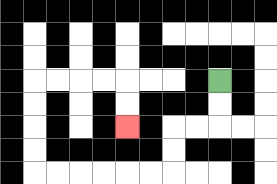{'start': '[9, 3]', 'end': '[5, 5]', 'path_directions': 'D,D,L,L,D,D,L,L,L,L,L,L,U,U,U,U,R,R,R,R,D,D', 'path_coordinates': '[[9, 3], [9, 4], [9, 5], [8, 5], [7, 5], [7, 6], [7, 7], [6, 7], [5, 7], [4, 7], [3, 7], [2, 7], [1, 7], [1, 6], [1, 5], [1, 4], [1, 3], [2, 3], [3, 3], [4, 3], [5, 3], [5, 4], [5, 5]]'}